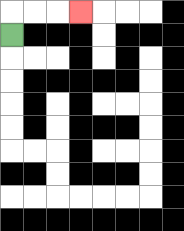{'start': '[0, 1]', 'end': '[3, 0]', 'path_directions': 'U,R,R,R', 'path_coordinates': '[[0, 1], [0, 0], [1, 0], [2, 0], [3, 0]]'}